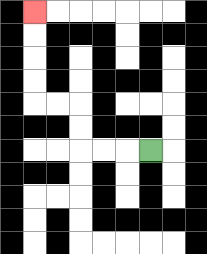{'start': '[6, 6]', 'end': '[1, 0]', 'path_directions': 'L,L,L,U,U,L,L,U,U,U,U', 'path_coordinates': '[[6, 6], [5, 6], [4, 6], [3, 6], [3, 5], [3, 4], [2, 4], [1, 4], [1, 3], [1, 2], [1, 1], [1, 0]]'}